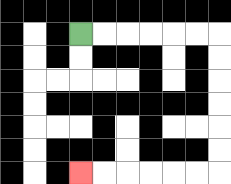{'start': '[3, 1]', 'end': '[3, 7]', 'path_directions': 'R,R,R,R,R,R,D,D,D,D,D,D,L,L,L,L,L,L', 'path_coordinates': '[[3, 1], [4, 1], [5, 1], [6, 1], [7, 1], [8, 1], [9, 1], [9, 2], [9, 3], [9, 4], [9, 5], [9, 6], [9, 7], [8, 7], [7, 7], [6, 7], [5, 7], [4, 7], [3, 7]]'}